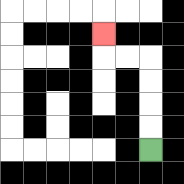{'start': '[6, 6]', 'end': '[4, 1]', 'path_directions': 'U,U,U,U,L,L,U', 'path_coordinates': '[[6, 6], [6, 5], [6, 4], [6, 3], [6, 2], [5, 2], [4, 2], [4, 1]]'}